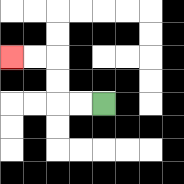{'start': '[4, 4]', 'end': '[0, 2]', 'path_directions': 'L,L,U,U,L,L', 'path_coordinates': '[[4, 4], [3, 4], [2, 4], [2, 3], [2, 2], [1, 2], [0, 2]]'}